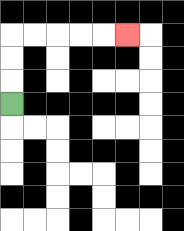{'start': '[0, 4]', 'end': '[5, 1]', 'path_directions': 'U,U,U,R,R,R,R,R', 'path_coordinates': '[[0, 4], [0, 3], [0, 2], [0, 1], [1, 1], [2, 1], [3, 1], [4, 1], [5, 1]]'}